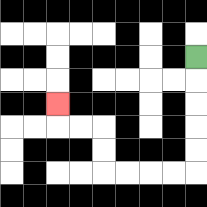{'start': '[8, 2]', 'end': '[2, 4]', 'path_directions': 'D,D,D,D,D,L,L,L,L,U,U,L,L,U', 'path_coordinates': '[[8, 2], [8, 3], [8, 4], [8, 5], [8, 6], [8, 7], [7, 7], [6, 7], [5, 7], [4, 7], [4, 6], [4, 5], [3, 5], [2, 5], [2, 4]]'}